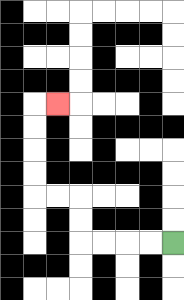{'start': '[7, 10]', 'end': '[2, 4]', 'path_directions': 'L,L,L,L,U,U,L,L,U,U,U,U,R', 'path_coordinates': '[[7, 10], [6, 10], [5, 10], [4, 10], [3, 10], [3, 9], [3, 8], [2, 8], [1, 8], [1, 7], [1, 6], [1, 5], [1, 4], [2, 4]]'}